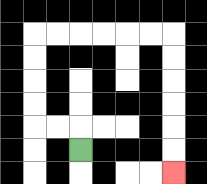{'start': '[3, 6]', 'end': '[7, 7]', 'path_directions': 'U,L,L,U,U,U,U,R,R,R,R,R,R,D,D,D,D,D,D', 'path_coordinates': '[[3, 6], [3, 5], [2, 5], [1, 5], [1, 4], [1, 3], [1, 2], [1, 1], [2, 1], [3, 1], [4, 1], [5, 1], [6, 1], [7, 1], [7, 2], [7, 3], [7, 4], [7, 5], [7, 6], [7, 7]]'}